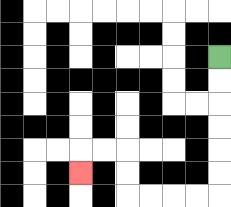{'start': '[9, 2]', 'end': '[3, 7]', 'path_directions': 'D,D,D,D,D,D,L,L,L,L,U,U,L,L,D', 'path_coordinates': '[[9, 2], [9, 3], [9, 4], [9, 5], [9, 6], [9, 7], [9, 8], [8, 8], [7, 8], [6, 8], [5, 8], [5, 7], [5, 6], [4, 6], [3, 6], [3, 7]]'}